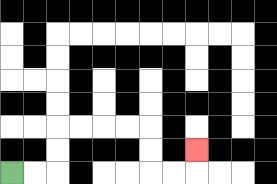{'start': '[0, 7]', 'end': '[8, 6]', 'path_directions': 'R,R,U,U,R,R,R,R,D,D,R,R,U', 'path_coordinates': '[[0, 7], [1, 7], [2, 7], [2, 6], [2, 5], [3, 5], [4, 5], [5, 5], [6, 5], [6, 6], [6, 7], [7, 7], [8, 7], [8, 6]]'}